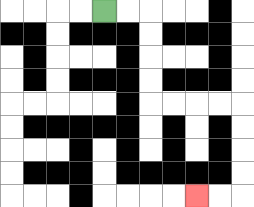{'start': '[4, 0]', 'end': '[8, 8]', 'path_directions': 'R,R,D,D,D,D,R,R,R,R,D,D,D,D,L,L', 'path_coordinates': '[[4, 0], [5, 0], [6, 0], [6, 1], [6, 2], [6, 3], [6, 4], [7, 4], [8, 4], [9, 4], [10, 4], [10, 5], [10, 6], [10, 7], [10, 8], [9, 8], [8, 8]]'}